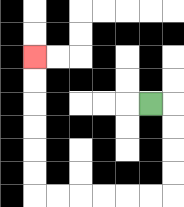{'start': '[6, 4]', 'end': '[1, 2]', 'path_directions': 'R,D,D,D,D,L,L,L,L,L,L,U,U,U,U,U,U', 'path_coordinates': '[[6, 4], [7, 4], [7, 5], [7, 6], [7, 7], [7, 8], [6, 8], [5, 8], [4, 8], [3, 8], [2, 8], [1, 8], [1, 7], [1, 6], [1, 5], [1, 4], [1, 3], [1, 2]]'}